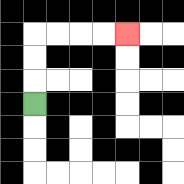{'start': '[1, 4]', 'end': '[5, 1]', 'path_directions': 'U,U,U,R,R,R,R', 'path_coordinates': '[[1, 4], [1, 3], [1, 2], [1, 1], [2, 1], [3, 1], [4, 1], [5, 1]]'}